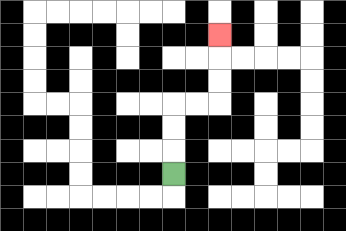{'start': '[7, 7]', 'end': '[9, 1]', 'path_directions': 'U,U,U,R,R,U,U,U', 'path_coordinates': '[[7, 7], [7, 6], [7, 5], [7, 4], [8, 4], [9, 4], [9, 3], [9, 2], [9, 1]]'}